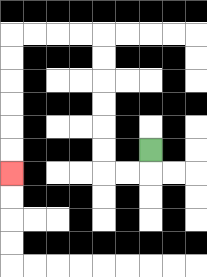{'start': '[6, 6]', 'end': '[0, 7]', 'path_directions': 'D,L,L,U,U,U,U,U,U,L,L,L,L,D,D,D,D,D,D', 'path_coordinates': '[[6, 6], [6, 7], [5, 7], [4, 7], [4, 6], [4, 5], [4, 4], [4, 3], [4, 2], [4, 1], [3, 1], [2, 1], [1, 1], [0, 1], [0, 2], [0, 3], [0, 4], [0, 5], [0, 6], [0, 7]]'}